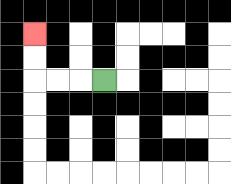{'start': '[4, 3]', 'end': '[1, 1]', 'path_directions': 'L,L,L,U,U', 'path_coordinates': '[[4, 3], [3, 3], [2, 3], [1, 3], [1, 2], [1, 1]]'}